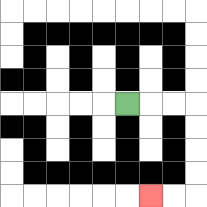{'start': '[5, 4]', 'end': '[6, 8]', 'path_directions': 'R,R,R,D,D,D,D,L,L', 'path_coordinates': '[[5, 4], [6, 4], [7, 4], [8, 4], [8, 5], [8, 6], [8, 7], [8, 8], [7, 8], [6, 8]]'}